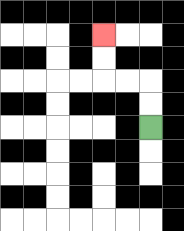{'start': '[6, 5]', 'end': '[4, 1]', 'path_directions': 'U,U,L,L,U,U', 'path_coordinates': '[[6, 5], [6, 4], [6, 3], [5, 3], [4, 3], [4, 2], [4, 1]]'}